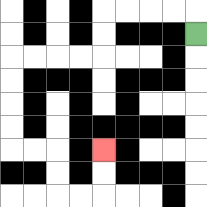{'start': '[8, 1]', 'end': '[4, 6]', 'path_directions': 'U,L,L,L,L,D,D,L,L,L,L,D,D,D,D,R,R,D,D,R,R,U,U', 'path_coordinates': '[[8, 1], [8, 0], [7, 0], [6, 0], [5, 0], [4, 0], [4, 1], [4, 2], [3, 2], [2, 2], [1, 2], [0, 2], [0, 3], [0, 4], [0, 5], [0, 6], [1, 6], [2, 6], [2, 7], [2, 8], [3, 8], [4, 8], [4, 7], [4, 6]]'}